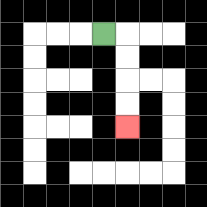{'start': '[4, 1]', 'end': '[5, 5]', 'path_directions': 'R,D,D,D,D', 'path_coordinates': '[[4, 1], [5, 1], [5, 2], [5, 3], [5, 4], [5, 5]]'}